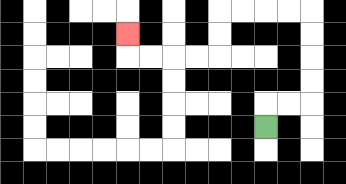{'start': '[11, 5]', 'end': '[5, 1]', 'path_directions': 'U,R,R,U,U,U,U,L,L,L,L,D,D,L,L,L,L,U', 'path_coordinates': '[[11, 5], [11, 4], [12, 4], [13, 4], [13, 3], [13, 2], [13, 1], [13, 0], [12, 0], [11, 0], [10, 0], [9, 0], [9, 1], [9, 2], [8, 2], [7, 2], [6, 2], [5, 2], [5, 1]]'}